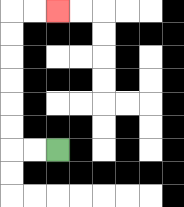{'start': '[2, 6]', 'end': '[2, 0]', 'path_directions': 'L,L,U,U,U,U,U,U,R,R', 'path_coordinates': '[[2, 6], [1, 6], [0, 6], [0, 5], [0, 4], [0, 3], [0, 2], [0, 1], [0, 0], [1, 0], [2, 0]]'}